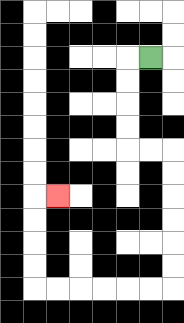{'start': '[6, 2]', 'end': '[2, 8]', 'path_directions': 'L,D,D,D,D,R,R,D,D,D,D,D,D,L,L,L,L,L,L,U,U,U,U,R', 'path_coordinates': '[[6, 2], [5, 2], [5, 3], [5, 4], [5, 5], [5, 6], [6, 6], [7, 6], [7, 7], [7, 8], [7, 9], [7, 10], [7, 11], [7, 12], [6, 12], [5, 12], [4, 12], [3, 12], [2, 12], [1, 12], [1, 11], [1, 10], [1, 9], [1, 8], [2, 8]]'}